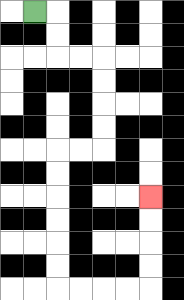{'start': '[1, 0]', 'end': '[6, 8]', 'path_directions': 'R,D,D,R,R,D,D,D,D,L,L,D,D,D,D,D,D,R,R,R,R,U,U,U,U', 'path_coordinates': '[[1, 0], [2, 0], [2, 1], [2, 2], [3, 2], [4, 2], [4, 3], [4, 4], [4, 5], [4, 6], [3, 6], [2, 6], [2, 7], [2, 8], [2, 9], [2, 10], [2, 11], [2, 12], [3, 12], [4, 12], [5, 12], [6, 12], [6, 11], [6, 10], [6, 9], [6, 8]]'}